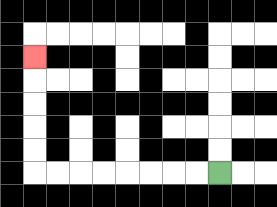{'start': '[9, 7]', 'end': '[1, 2]', 'path_directions': 'L,L,L,L,L,L,L,L,U,U,U,U,U', 'path_coordinates': '[[9, 7], [8, 7], [7, 7], [6, 7], [5, 7], [4, 7], [3, 7], [2, 7], [1, 7], [1, 6], [1, 5], [1, 4], [1, 3], [1, 2]]'}